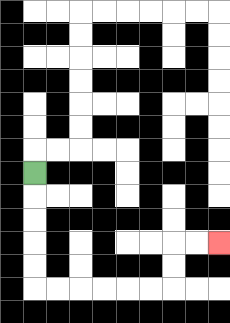{'start': '[1, 7]', 'end': '[9, 10]', 'path_directions': 'D,D,D,D,D,R,R,R,R,R,R,U,U,R,R', 'path_coordinates': '[[1, 7], [1, 8], [1, 9], [1, 10], [1, 11], [1, 12], [2, 12], [3, 12], [4, 12], [5, 12], [6, 12], [7, 12], [7, 11], [7, 10], [8, 10], [9, 10]]'}